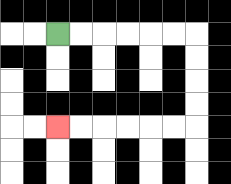{'start': '[2, 1]', 'end': '[2, 5]', 'path_directions': 'R,R,R,R,R,R,D,D,D,D,L,L,L,L,L,L', 'path_coordinates': '[[2, 1], [3, 1], [4, 1], [5, 1], [6, 1], [7, 1], [8, 1], [8, 2], [8, 3], [8, 4], [8, 5], [7, 5], [6, 5], [5, 5], [4, 5], [3, 5], [2, 5]]'}